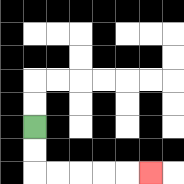{'start': '[1, 5]', 'end': '[6, 7]', 'path_directions': 'D,D,R,R,R,R,R', 'path_coordinates': '[[1, 5], [1, 6], [1, 7], [2, 7], [3, 7], [4, 7], [5, 7], [6, 7]]'}